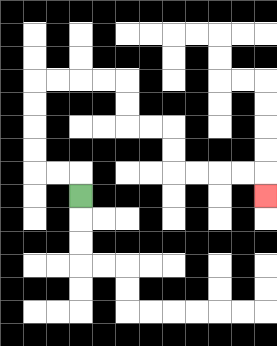{'start': '[3, 8]', 'end': '[11, 8]', 'path_directions': 'U,L,L,U,U,U,U,R,R,R,R,D,D,R,R,D,D,R,R,R,R,D', 'path_coordinates': '[[3, 8], [3, 7], [2, 7], [1, 7], [1, 6], [1, 5], [1, 4], [1, 3], [2, 3], [3, 3], [4, 3], [5, 3], [5, 4], [5, 5], [6, 5], [7, 5], [7, 6], [7, 7], [8, 7], [9, 7], [10, 7], [11, 7], [11, 8]]'}